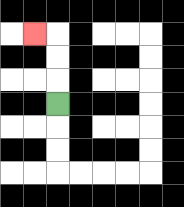{'start': '[2, 4]', 'end': '[1, 1]', 'path_directions': 'U,U,U,L', 'path_coordinates': '[[2, 4], [2, 3], [2, 2], [2, 1], [1, 1]]'}